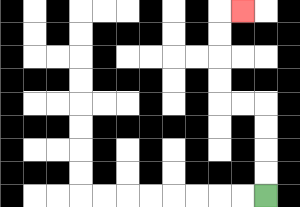{'start': '[11, 8]', 'end': '[10, 0]', 'path_directions': 'U,U,U,U,L,L,U,U,U,U,R', 'path_coordinates': '[[11, 8], [11, 7], [11, 6], [11, 5], [11, 4], [10, 4], [9, 4], [9, 3], [9, 2], [9, 1], [9, 0], [10, 0]]'}